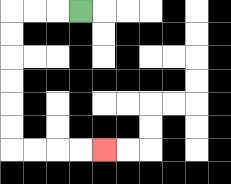{'start': '[3, 0]', 'end': '[4, 6]', 'path_directions': 'L,L,L,D,D,D,D,D,D,R,R,R,R', 'path_coordinates': '[[3, 0], [2, 0], [1, 0], [0, 0], [0, 1], [0, 2], [0, 3], [0, 4], [0, 5], [0, 6], [1, 6], [2, 6], [3, 6], [4, 6]]'}